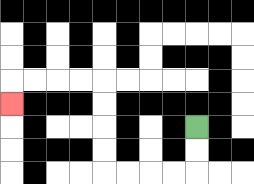{'start': '[8, 5]', 'end': '[0, 4]', 'path_directions': 'D,D,L,L,L,L,U,U,U,U,L,L,L,L,D', 'path_coordinates': '[[8, 5], [8, 6], [8, 7], [7, 7], [6, 7], [5, 7], [4, 7], [4, 6], [4, 5], [4, 4], [4, 3], [3, 3], [2, 3], [1, 3], [0, 3], [0, 4]]'}